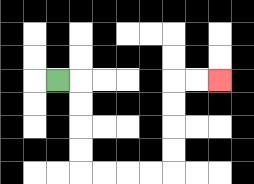{'start': '[2, 3]', 'end': '[9, 3]', 'path_directions': 'R,D,D,D,D,R,R,R,R,U,U,U,U,R,R', 'path_coordinates': '[[2, 3], [3, 3], [3, 4], [3, 5], [3, 6], [3, 7], [4, 7], [5, 7], [6, 7], [7, 7], [7, 6], [7, 5], [7, 4], [7, 3], [8, 3], [9, 3]]'}